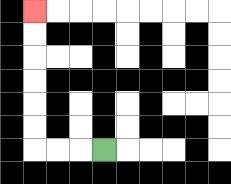{'start': '[4, 6]', 'end': '[1, 0]', 'path_directions': 'L,L,L,U,U,U,U,U,U', 'path_coordinates': '[[4, 6], [3, 6], [2, 6], [1, 6], [1, 5], [1, 4], [1, 3], [1, 2], [1, 1], [1, 0]]'}